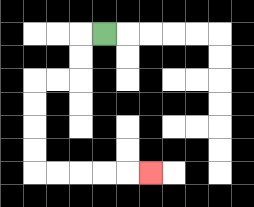{'start': '[4, 1]', 'end': '[6, 7]', 'path_directions': 'L,D,D,L,L,D,D,D,D,R,R,R,R,R', 'path_coordinates': '[[4, 1], [3, 1], [3, 2], [3, 3], [2, 3], [1, 3], [1, 4], [1, 5], [1, 6], [1, 7], [2, 7], [3, 7], [4, 7], [5, 7], [6, 7]]'}